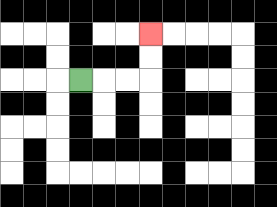{'start': '[3, 3]', 'end': '[6, 1]', 'path_directions': 'R,R,R,U,U', 'path_coordinates': '[[3, 3], [4, 3], [5, 3], [6, 3], [6, 2], [6, 1]]'}